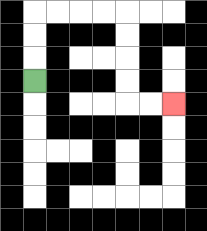{'start': '[1, 3]', 'end': '[7, 4]', 'path_directions': 'U,U,U,R,R,R,R,D,D,D,D,R,R', 'path_coordinates': '[[1, 3], [1, 2], [1, 1], [1, 0], [2, 0], [3, 0], [4, 0], [5, 0], [5, 1], [5, 2], [5, 3], [5, 4], [6, 4], [7, 4]]'}